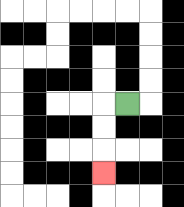{'start': '[5, 4]', 'end': '[4, 7]', 'path_directions': 'L,D,D,D', 'path_coordinates': '[[5, 4], [4, 4], [4, 5], [4, 6], [4, 7]]'}